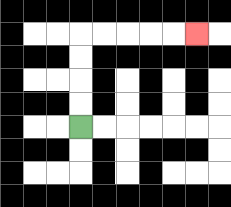{'start': '[3, 5]', 'end': '[8, 1]', 'path_directions': 'U,U,U,U,R,R,R,R,R', 'path_coordinates': '[[3, 5], [3, 4], [3, 3], [3, 2], [3, 1], [4, 1], [5, 1], [6, 1], [7, 1], [8, 1]]'}